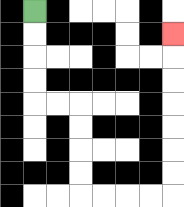{'start': '[1, 0]', 'end': '[7, 1]', 'path_directions': 'D,D,D,D,R,R,D,D,D,D,R,R,R,R,U,U,U,U,U,U,U', 'path_coordinates': '[[1, 0], [1, 1], [1, 2], [1, 3], [1, 4], [2, 4], [3, 4], [3, 5], [3, 6], [3, 7], [3, 8], [4, 8], [5, 8], [6, 8], [7, 8], [7, 7], [7, 6], [7, 5], [7, 4], [7, 3], [7, 2], [7, 1]]'}